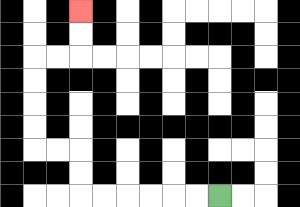{'start': '[9, 8]', 'end': '[3, 0]', 'path_directions': 'L,L,L,L,L,L,U,U,L,L,U,U,U,U,R,R,U,U', 'path_coordinates': '[[9, 8], [8, 8], [7, 8], [6, 8], [5, 8], [4, 8], [3, 8], [3, 7], [3, 6], [2, 6], [1, 6], [1, 5], [1, 4], [1, 3], [1, 2], [2, 2], [3, 2], [3, 1], [3, 0]]'}